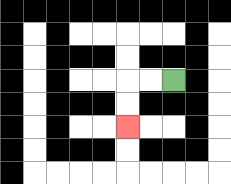{'start': '[7, 3]', 'end': '[5, 5]', 'path_directions': 'L,L,D,D', 'path_coordinates': '[[7, 3], [6, 3], [5, 3], [5, 4], [5, 5]]'}